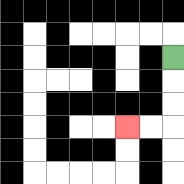{'start': '[7, 2]', 'end': '[5, 5]', 'path_directions': 'D,D,D,L,L', 'path_coordinates': '[[7, 2], [7, 3], [7, 4], [7, 5], [6, 5], [5, 5]]'}